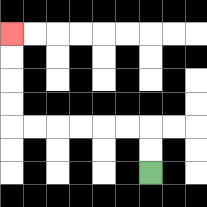{'start': '[6, 7]', 'end': '[0, 1]', 'path_directions': 'U,U,L,L,L,L,L,L,U,U,U,U', 'path_coordinates': '[[6, 7], [6, 6], [6, 5], [5, 5], [4, 5], [3, 5], [2, 5], [1, 5], [0, 5], [0, 4], [0, 3], [0, 2], [0, 1]]'}